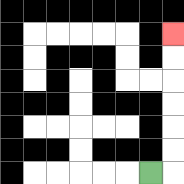{'start': '[6, 7]', 'end': '[7, 1]', 'path_directions': 'R,U,U,U,U,U,U', 'path_coordinates': '[[6, 7], [7, 7], [7, 6], [7, 5], [7, 4], [7, 3], [7, 2], [7, 1]]'}